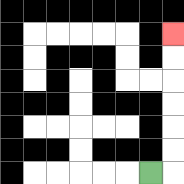{'start': '[6, 7]', 'end': '[7, 1]', 'path_directions': 'R,U,U,U,U,U,U', 'path_coordinates': '[[6, 7], [7, 7], [7, 6], [7, 5], [7, 4], [7, 3], [7, 2], [7, 1]]'}